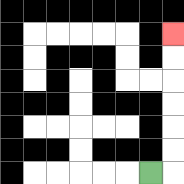{'start': '[6, 7]', 'end': '[7, 1]', 'path_directions': 'R,U,U,U,U,U,U', 'path_coordinates': '[[6, 7], [7, 7], [7, 6], [7, 5], [7, 4], [7, 3], [7, 2], [7, 1]]'}